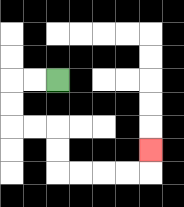{'start': '[2, 3]', 'end': '[6, 6]', 'path_directions': 'L,L,D,D,R,R,D,D,R,R,R,R,U', 'path_coordinates': '[[2, 3], [1, 3], [0, 3], [0, 4], [0, 5], [1, 5], [2, 5], [2, 6], [2, 7], [3, 7], [4, 7], [5, 7], [6, 7], [6, 6]]'}